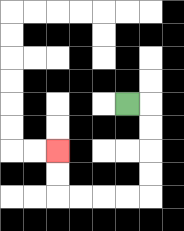{'start': '[5, 4]', 'end': '[2, 6]', 'path_directions': 'R,D,D,D,D,L,L,L,L,U,U', 'path_coordinates': '[[5, 4], [6, 4], [6, 5], [6, 6], [6, 7], [6, 8], [5, 8], [4, 8], [3, 8], [2, 8], [2, 7], [2, 6]]'}